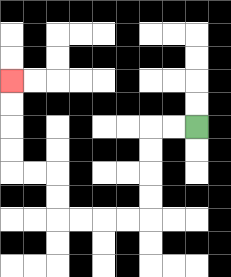{'start': '[8, 5]', 'end': '[0, 3]', 'path_directions': 'L,L,D,D,D,D,L,L,L,L,U,U,L,L,U,U,U,U', 'path_coordinates': '[[8, 5], [7, 5], [6, 5], [6, 6], [6, 7], [6, 8], [6, 9], [5, 9], [4, 9], [3, 9], [2, 9], [2, 8], [2, 7], [1, 7], [0, 7], [0, 6], [0, 5], [0, 4], [0, 3]]'}